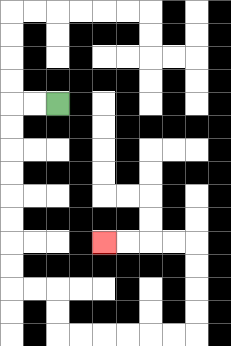{'start': '[2, 4]', 'end': '[4, 10]', 'path_directions': 'L,L,D,D,D,D,D,D,D,D,R,R,D,D,R,R,R,R,R,R,U,U,U,U,L,L,L,L', 'path_coordinates': '[[2, 4], [1, 4], [0, 4], [0, 5], [0, 6], [0, 7], [0, 8], [0, 9], [0, 10], [0, 11], [0, 12], [1, 12], [2, 12], [2, 13], [2, 14], [3, 14], [4, 14], [5, 14], [6, 14], [7, 14], [8, 14], [8, 13], [8, 12], [8, 11], [8, 10], [7, 10], [6, 10], [5, 10], [4, 10]]'}